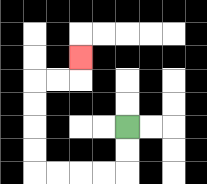{'start': '[5, 5]', 'end': '[3, 2]', 'path_directions': 'D,D,L,L,L,L,U,U,U,U,R,R,U', 'path_coordinates': '[[5, 5], [5, 6], [5, 7], [4, 7], [3, 7], [2, 7], [1, 7], [1, 6], [1, 5], [1, 4], [1, 3], [2, 3], [3, 3], [3, 2]]'}